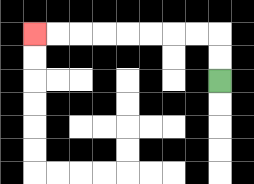{'start': '[9, 3]', 'end': '[1, 1]', 'path_directions': 'U,U,L,L,L,L,L,L,L,L', 'path_coordinates': '[[9, 3], [9, 2], [9, 1], [8, 1], [7, 1], [6, 1], [5, 1], [4, 1], [3, 1], [2, 1], [1, 1]]'}